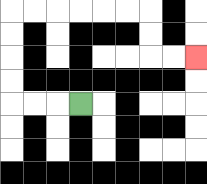{'start': '[3, 4]', 'end': '[8, 2]', 'path_directions': 'L,L,L,U,U,U,U,R,R,R,R,R,R,D,D,R,R', 'path_coordinates': '[[3, 4], [2, 4], [1, 4], [0, 4], [0, 3], [0, 2], [0, 1], [0, 0], [1, 0], [2, 0], [3, 0], [4, 0], [5, 0], [6, 0], [6, 1], [6, 2], [7, 2], [8, 2]]'}